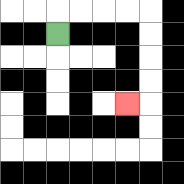{'start': '[2, 1]', 'end': '[5, 4]', 'path_directions': 'U,R,R,R,R,D,D,D,D,L', 'path_coordinates': '[[2, 1], [2, 0], [3, 0], [4, 0], [5, 0], [6, 0], [6, 1], [6, 2], [6, 3], [6, 4], [5, 4]]'}